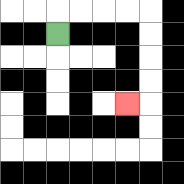{'start': '[2, 1]', 'end': '[5, 4]', 'path_directions': 'U,R,R,R,R,D,D,D,D,L', 'path_coordinates': '[[2, 1], [2, 0], [3, 0], [4, 0], [5, 0], [6, 0], [6, 1], [6, 2], [6, 3], [6, 4], [5, 4]]'}